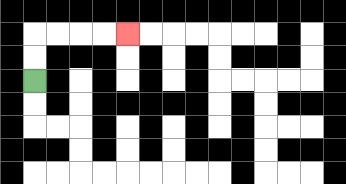{'start': '[1, 3]', 'end': '[5, 1]', 'path_directions': 'U,U,R,R,R,R', 'path_coordinates': '[[1, 3], [1, 2], [1, 1], [2, 1], [3, 1], [4, 1], [5, 1]]'}